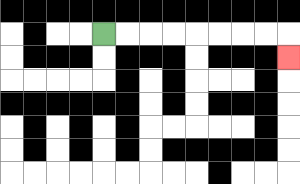{'start': '[4, 1]', 'end': '[12, 2]', 'path_directions': 'R,R,R,R,R,R,R,R,D', 'path_coordinates': '[[4, 1], [5, 1], [6, 1], [7, 1], [8, 1], [9, 1], [10, 1], [11, 1], [12, 1], [12, 2]]'}